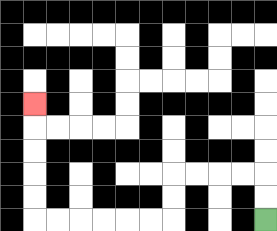{'start': '[11, 9]', 'end': '[1, 4]', 'path_directions': 'U,U,L,L,L,L,D,D,L,L,L,L,L,L,U,U,U,U,U', 'path_coordinates': '[[11, 9], [11, 8], [11, 7], [10, 7], [9, 7], [8, 7], [7, 7], [7, 8], [7, 9], [6, 9], [5, 9], [4, 9], [3, 9], [2, 9], [1, 9], [1, 8], [1, 7], [1, 6], [1, 5], [1, 4]]'}